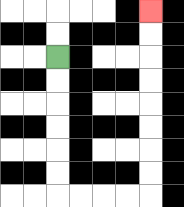{'start': '[2, 2]', 'end': '[6, 0]', 'path_directions': 'D,D,D,D,D,D,R,R,R,R,U,U,U,U,U,U,U,U', 'path_coordinates': '[[2, 2], [2, 3], [2, 4], [2, 5], [2, 6], [2, 7], [2, 8], [3, 8], [4, 8], [5, 8], [6, 8], [6, 7], [6, 6], [6, 5], [6, 4], [6, 3], [6, 2], [6, 1], [6, 0]]'}